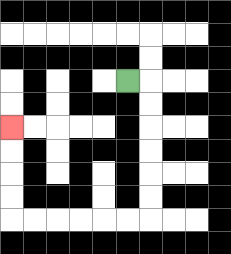{'start': '[5, 3]', 'end': '[0, 5]', 'path_directions': 'R,D,D,D,D,D,D,L,L,L,L,L,L,U,U,U,U', 'path_coordinates': '[[5, 3], [6, 3], [6, 4], [6, 5], [6, 6], [6, 7], [6, 8], [6, 9], [5, 9], [4, 9], [3, 9], [2, 9], [1, 9], [0, 9], [0, 8], [0, 7], [0, 6], [0, 5]]'}